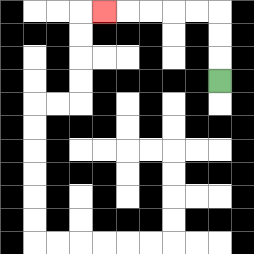{'start': '[9, 3]', 'end': '[4, 0]', 'path_directions': 'U,U,U,L,L,L,L,L', 'path_coordinates': '[[9, 3], [9, 2], [9, 1], [9, 0], [8, 0], [7, 0], [6, 0], [5, 0], [4, 0]]'}